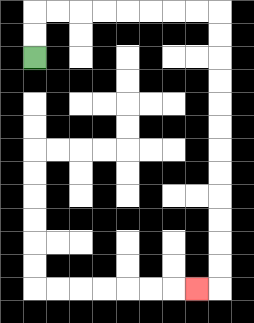{'start': '[1, 2]', 'end': '[8, 12]', 'path_directions': 'U,U,R,R,R,R,R,R,R,R,D,D,D,D,D,D,D,D,D,D,D,D,L', 'path_coordinates': '[[1, 2], [1, 1], [1, 0], [2, 0], [3, 0], [4, 0], [5, 0], [6, 0], [7, 0], [8, 0], [9, 0], [9, 1], [9, 2], [9, 3], [9, 4], [9, 5], [9, 6], [9, 7], [9, 8], [9, 9], [9, 10], [9, 11], [9, 12], [8, 12]]'}